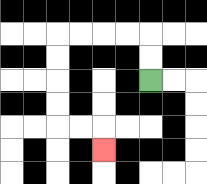{'start': '[6, 3]', 'end': '[4, 6]', 'path_directions': 'U,U,L,L,L,L,D,D,D,D,R,R,D', 'path_coordinates': '[[6, 3], [6, 2], [6, 1], [5, 1], [4, 1], [3, 1], [2, 1], [2, 2], [2, 3], [2, 4], [2, 5], [3, 5], [4, 5], [4, 6]]'}